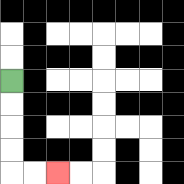{'start': '[0, 3]', 'end': '[2, 7]', 'path_directions': 'D,D,D,D,R,R', 'path_coordinates': '[[0, 3], [0, 4], [0, 5], [0, 6], [0, 7], [1, 7], [2, 7]]'}